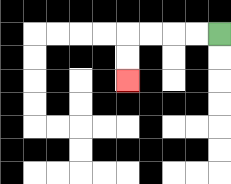{'start': '[9, 1]', 'end': '[5, 3]', 'path_directions': 'L,L,L,L,D,D', 'path_coordinates': '[[9, 1], [8, 1], [7, 1], [6, 1], [5, 1], [5, 2], [5, 3]]'}